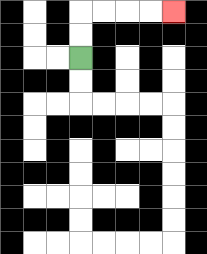{'start': '[3, 2]', 'end': '[7, 0]', 'path_directions': 'U,U,R,R,R,R', 'path_coordinates': '[[3, 2], [3, 1], [3, 0], [4, 0], [5, 0], [6, 0], [7, 0]]'}